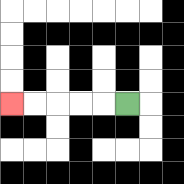{'start': '[5, 4]', 'end': '[0, 4]', 'path_directions': 'L,L,L,L,L', 'path_coordinates': '[[5, 4], [4, 4], [3, 4], [2, 4], [1, 4], [0, 4]]'}